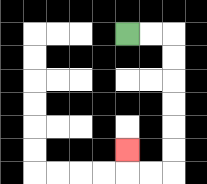{'start': '[5, 1]', 'end': '[5, 6]', 'path_directions': 'R,R,D,D,D,D,D,D,L,L,U', 'path_coordinates': '[[5, 1], [6, 1], [7, 1], [7, 2], [7, 3], [7, 4], [7, 5], [7, 6], [7, 7], [6, 7], [5, 7], [5, 6]]'}